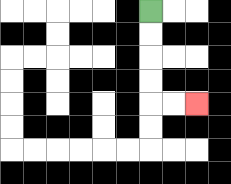{'start': '[6, 0]', 'end': '[8, 4]', 'path_directions': 'D,D,D,D,R,R', 'path_coordinates': '[[6, 0], [6, 1], [6, 2], [6, 3], [6, 4], [7, 4], [8, 4]]'}